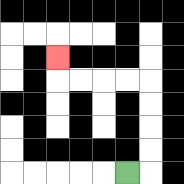{'start': '[5, 7]', 'end': '[2, 2]', 'path_directions': 'R,U,U,U,U,L,L,L,L,U', 'path_coordinates': '[[5, 7], [6, 7], [6, 6], [6, 5], [6, 4], [6, 3], [5, 3], [4, 3], [3, 3], [2, 3], [2, 2]]'}